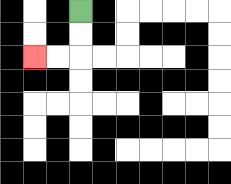{'start': '[3, 0]', 'end': '[1, 2]', 'path_directions': 'D,D,L,L', 'path_coordinates': '[[3, 0], [3, 1], [3, 2], [2, 2], [1, 2]]'}